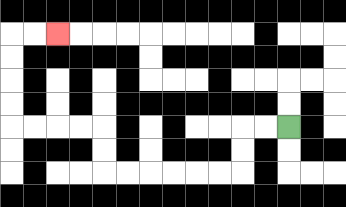{'start': '[12, 5]', 'end': '[2, 1]', 'path_directions': 'L,L,D,D,L,L,L,L,L,L,U,U,L,L,L,L,U,U,U,U,R,R', 'path_coordinates': '[[12, 5], [11, 5], [10, 5], [10, 6], [10, 7], [9, 7], [8, 7], [7, 7], [6, 7], [5, 7], [4, 7], [4, 6], [4, 5], [3, 5], [2, 5], [1, 5], [0, 5], [0, 4], [0, 3], [0, 2], [0, 1], [1, 1], [2, 1]]'}